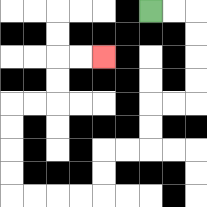{'start': '[6, 0]', 'end': '[4, 2]', 'path_directions': 'R,R,D,D,D,D,L,L,D,D,L,L,D,D,L,L,L,L,U,U,U,U,R,R,U,U,R,R', 'path_coordinates': '[[6, 0], [7, 0], [8, 0], [8, 1], [8, 2], [8, 3], [8, 4], [7, 4], [6, 4], [6, 5], [6, 6], [5, 6], [4, 6], [4, 7], [4, 8], [3, 8], [2, 8], [1, 8], [0, 8], [0, 7], [0, 6], [0, 5], [0, 4], [1, 4], [2, 4], [2, 3], [2, 2], [3, 2], [4, 2]]'}